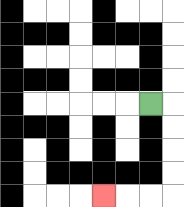{'start': '[6, 4]', 'end': '[4, 8]', 'path_directions': 'R,D,D,D,D,L,L,L', 'path_coordinates': '[[6, 4], [7, 4], [7, 5], [7, 6], [7, 7], [7, 8], [6, 8], [5, 8], [4, 8]]'}